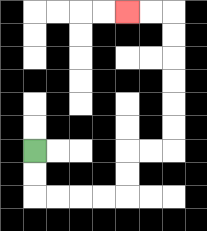{'start': '[1, 6]', 'end': '[5, 0]', 'path_directions': 'D,D,R,R,R,R,U,U,R,R,U,U,U,U,U,U,L,L', 'path_coordinates': '[[1, 6], [1, 7], [1, 8], [2, 8], [3, 8], [4, 8], [5, 8], [5, 7], [5, 6], [6, 6], [7, 6], [7, 5], [7, 4], [7, 3], [7, 2], [7, 1], [7, 0], [6, 0], [5, 0]]'}